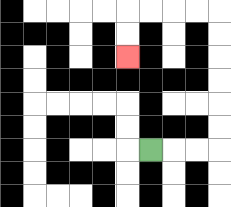{'start': '[6, 6]', 'end': '[5, 2]', 'path_directions': 'R,R,R,U,U,U,U,U,U,L,L,L,L,D,D', 'path_coordinates': '[[6, 6], [7, 6], [8, 6], [9, 6], [9, 5], [9, 4], [9, 3], [9, 2], [9, 1], [9, 0], [8, 0], [7, 0], [6, 0], [5, 0], [5, 1], [5, 2]]'}